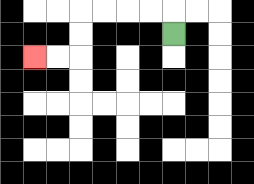{'start': '[7, 1]', 'end': '[1, 2]', 'path_directions': 'U,L,L,L,L,D,D,L,L', 'path_coordinates': '[[7, 1], [7, 0], [6, 0], [5, 0], [4, 0], [3, 0], [3, 1], [3, 2], [2, 2], [1, 2]]'}